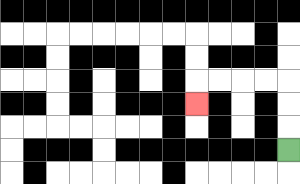{'start': '[12, 6]', 'end': '[8, 4]', 'path_directions': 'U,U,U,L,L,L,L,D', 'path_coordinates': '[[12, 6], [12, 5], [12, 4], [12, 3], [11, 3], [10, 3], [9, 3], [8, 3], [8, 4]]'}